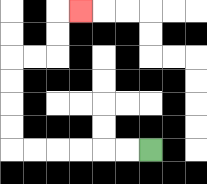{'start': '[6, 6]', 'end': '[3, 0]', 'path_directions': 'L,L,L,L,L,L,U,U,U,U,R,R,U,U,R', 'path_coordinates': '[[6, 6], [5, 6], [4, 6], [3, 6], [2, 6], [1, 6], [0, 6], [0, 5], [0, 4], [0, 3], [0, 2], [1, 2], [2, 2], [2, 1], [2, 0], [3, 0]]'}